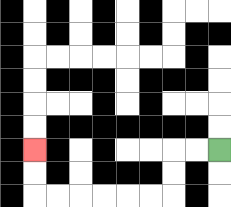{'start': '[9, 6]', 'end': '[1, 6]', 'path_directions': 'L,L,D,D,L,L,L,L,L,L,U,U', 'path_coordinates': '[[9, 6], [8, 6], [7, 6], [7, 7], [7, 8], [6, 8], [5, 8], [4, 8], [3, 8], [2, 8], [1, 8], [1, 7], [1, 6]]'}